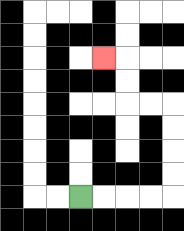{'start': '[3, 8]', 'end': '[4, 2]', 'path_directions': 'R,R,R,R,U,U,U,U,L,L,U,U,L', 'path_coordinates': '[[3, 8], [4, 8], [5, 8], [6, 8], [7, 8], [7, 7], [7, 6], [7, 5], [7, 4], [6, 4], [5, 4], [5, 3], [5, 2], [4, 2]]'}